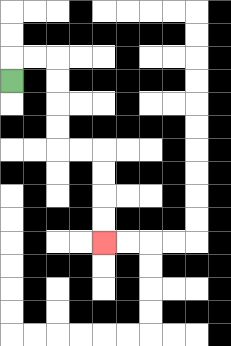{'start': '[0, 3]', 'end': '[4, 10]', 'path_directions': 'U,R,R,D,D,D,D,R,R,D,D,D,D', 'path_coordinates': '[[0, 3], [0, 2], [1, 2], [2, 2], [2, 3], [2, 4], [2, 5], [2, 6], [3, 6], [4, 6], [4, 7], [4, 8], [4, 9], [4, 10]]'}